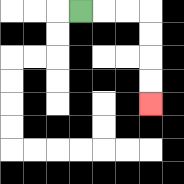{'start': '[3, 0]', 'end': '[6, 4]', 'path_directions': 'R,R,R,D,D,D,D', 'path_coordinates': '[[3, 0], [4, 0], [5, 0], [6, 0], [6, 1], [6, 2], [6, 3], [6, 4]]'}